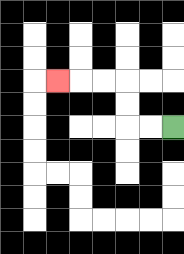{'start': '[7, 5]', 'end': '[2, 3]', 'path_directions': 'L,L,U,U,L,L,L', 'path_coordinates': '[[7, 5], [6, 5], [5, 5], [5, 4], [5, 3], [4, 3], [3, 3], [2, 3]]'}